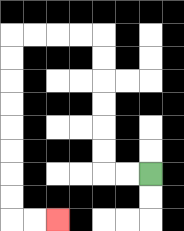{'start': '[6, 7]', 'end': '[2, 9]', 'path_directions': 'L,L,U,U,U,U,U,U,L,L,L,L,D,D,D,D,D,D,D,D,R,R', 'path_coordinates': '[[6, 7], [5, 7], [4, 7], [4, 6], [4, 5], [4, 4], [4, 3], [4, 2], [4, 1], [3, 1], [2, 1], [1, 1], [0, 1], [0, 2], [0, 3], [0, 4], [0, 5], [0, 6], [0, 7], [0, 8], [0, 9], [1, 9], [2, 9]]'}